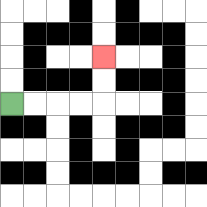{'start': '[0, 4]', 'end': '[4, 2]', 'path_directions': 'R,R,R,R,U,U', 'path_coordinates': '[[0, 4], [1, 4], [2, 4], [3, 4], [4, 4], [4, 3], [4, 2]]'}